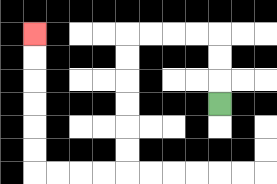{'start': '[9, 4]', 'end': '[1, 1]', 'path_directions': 'U,U,U,L,L,L,L,D,D,D,D,D,D,L,L,L,L,U,U,U,U,U,U', 'path_coordinates': '[[9, 4], [9, 3], [9, 2], [9, 1], [8, 1], [7, 1], [6, 1], [5, 1], [5, 2], [5, 3], [5, 4], [5, 5], [5, 6], [5, 7], [4, 7], [3, 7], [2, 7], [1, 7], [1, 6], [1, 5], [1, 4], [1, 3], [1, 2], [1, 1]]'}